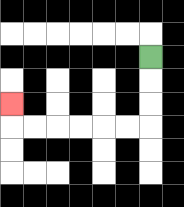{'start': '[6, 2]', 'end': '[0, 4]', 'path_directions': 'D,D,D,L,L,L,L,L,L,U', 'path_coordinates': '[[6, 2], [6, 3], [6, 4], [6, 5], [5, 5], [4, 5], [3, 5], [2, 5], [1, 5], [0, 5], [0, 4]]'}